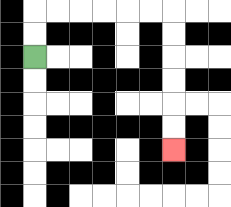{'start': '[1, 2]', 'end': '[7, 6]', 'path_directions': 'U,U,R,R,R,R,R,R,D,D,D,D,D,D', 'path_coordinates': '[[1, 2], [1, 1], [1, 0], [2, 0], [3, 0], [4, 0], [5, 0], [6, 0], [7, 0], [7, 1], [7, 2], [7, 3], [7, 4], [7, 5], [7, 6]]'}